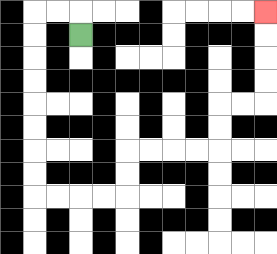{'start': '[3, 1]', 'end': '[11, 0]', 'path_directions': 'U,L,L,D,D,D,D,D,D,D,D,R,R,R,R,U,U,R,R,R,R,U,U,R,R,U,U,U,U', 'path_coordinates': '[[3, 1], [3, 0], [2, 0], [1, 0], [1, 1], [1, 2], [1, 3], [1, 4], [1, 5], [1, 6], [1, 7], [1, 8], [2, 8], [3, 8], [4, 8], [5, 8], [5, 7], [5, 6], [6, 6], [7, 6], [8, 6], [9, 6], [9, 5], [9, 4], [10, 4], [11, 4], [11, 3], [11, 2], [11, 1], [11, 0]]'}